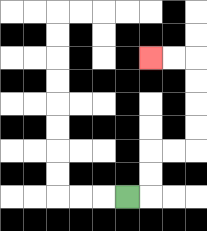{'start': '[5, 8]', 'end': '[6, 2]', 'path_directions': 'R,U,U,R,R,U,U,U,U,L,L', 'path_coordinates': '[[5, 8], [6, 8], [6, 7], [6, 6], [7, 6], [8, 6], [8, 5], [8, 4], [8, 3], [8, 2], [7, 2], [6, 2]]'}